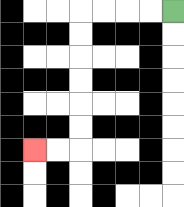{'start': '[7, 0]', 'end': '[1, 6]', 'path_directions': 'L,L,L,L,D,D,D,D,D,D,L,L', 'path_coordinates': '[[7, 0], [6, 0], [5, 0], [4, 0], [3, 0], [3, 1], [3, 2], [3, 3], [3, 4], [3, 5], [3, 6], [2, 6], [1, 6]]'}